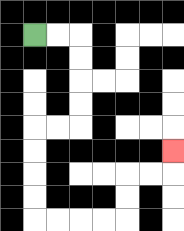{'start': '[1, 1]', 'end': '[7, 6]', 'path_directions': 'R,R,D,D,D,D,L,L,D,D,D,D,R,R,R,R,U,U,R,R,U', 'path_coordinates': '[[1, 1], [2, 1], [3, 1], [3, 2], [3, 3], [3, 4], [3, 5], [2, 5], [1, 5], [1, 6], [1, 7], [1, 8], [1, 9], [2, 9], [3, 9], [4, 9], [5, 9], [5, 8], [5, 7], [6, 7], [7, 7], [7, 6]]'}